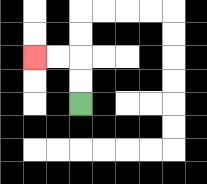{'start': '[3, 4]', 'end': '[1, 2]', 'path_directions': 'U,U,L,L', 'path_coordinates': '[[3, 4], [3, 3], [3, 2], [2, 2], [1, 2]]'}